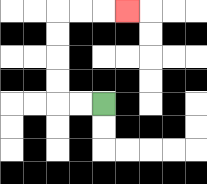{'start': '[4, 4]', 'end': '[5, 0]', 'path_directions': 'L,L,U,U,U,U,R,R,R', 'path_coordinates': '[[4, 4], [3, 4], [2, 4], [2, 3], [2, 2], [2, 1], [2, 0], [3, 0], [4, 0], [5, 0]]'}